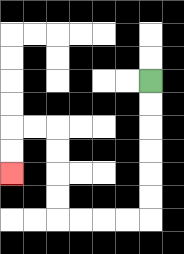{'start': '[6, 3]', 'end': '[0, 7]', 'path_directions': 'D,D,D,D,D,D,L,L,L,L,U,U,U,U,L,L,D,D', 'path_coordinates': '[[6, 3], [6, 4], [6, 5], [6, 6], [6, 7], [6, 8], [6, 9], [5, 9], [4, 9], [3, 9], [2, 9], [2, 8], [2, 7], [2, 6], [2, 5], [1, 5], [0, 5], [0, 6], [0, 7]]'}